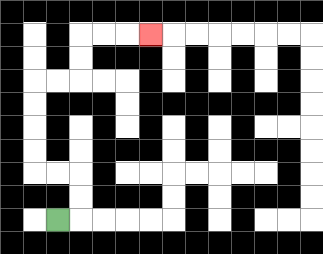{'start': '[2, 9]', 'end': '[6, 1]', 'path_directions': 'R,U,U,L,L,U,U,U,U,R,R,U,U,R,R,R', 'path_coordinates': '[[2, 9], [3, 9], [3, 8], [3, 7], [2, 7], [1, 7], [1, 6], [1, 5], [1, 4], [1, 3], [2, 3], [3, 3], [3, 2], [3, 1], [4, 1], [5, 1], [6, 1]]'}